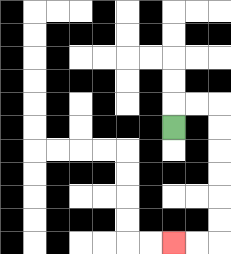{'start': '[7, 5]', 'end': '[7, 10]', 'path_directions': 'U,R,R,D,D,D,D,D,D,L,L', 'path_coordinates': '[[7, 5], [7, 4], [8, 4], [9, 4], [9, 5], [9, 6], [9, 7], [9, 8], [9, 9], [9, 10], [8, 10], [7, 10]]'}